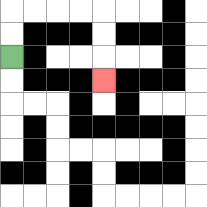{'start': '[0, 2]', 'end': '[4, 3]', 'path_directions': 'U,U,R,R,R,R,D,D,D', 'path_coordinates': '[[0, 2], [0, 1], [0, 0], [1, 0], [2, 0], [3, 0], [4, 0], [4, 1], [4, 2], [4, 3]]'}